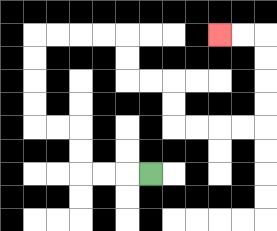{'start': '[6, 7]', 'end': '[9, 1]', 'path_directions': 'L,L,L,U,U,L,L,U,U,U,U,R,R,R,R,D,D,R,R,D,D,R,R,R,R,U,U,U,U,L,L', 'path_coordinates': '[[6, 7], [5, 7], [4, 7], [3, 7], [3, 6], [3, 5], [2, 5], [1, 5], [1, 4], [1, 3], [1, 2], [1, 1], [2, 1], [3, 1], [4, 1], [5, 1], [5, 2], [5, 3], [6, 3], [7, 3], [7, 4], [7, 5], [8, 5], [9, 5], [10, 5], [11, 5], [11, 4], [11, 3], [11, 2], [11, 1], [10, 1], [9, 1]]'}